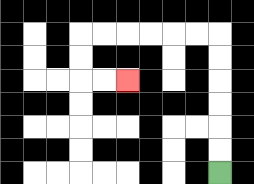{'start': '[9, 7]', 'end': '[5, 3]', 'path_directions': 'U,U,U,U,U,U,L,L,L,L,L,L,D,D,R,R', 'path_coordinates': '[[9, 7], [9, 6], [9, 5], [9, 4], [9, 3], [9, 2], [9, 1], [8, 1], [7, 1], [6, 1], [5, 1], [4, 1], [3, 1], [3, 2], [3, 3], [4, 3], [5, 3]]'}